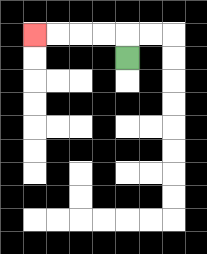{'start': '[5, 2]', 'end': '[1, 1]', 'path_directions': 'U,L,L,L,L', 'path_coordinates': '[[5, 2], [5, 1], [4, 1], [3, 1], [2, 1], [1, 1]]'}